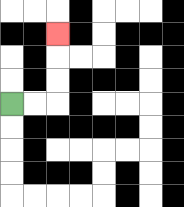{'start': '[0, 4]', 'end': '[2, 1]', 'path_directions': 'R,R,U,U,U', 'path_coordinates': '[[0, 4], [1, 4], [2, 4], [2, 3], [2, 2], [2, 1]]'}